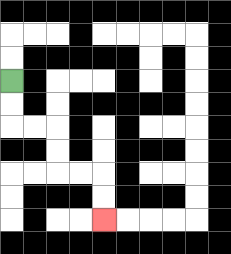{'start': '[0, 3]', 'end': '[4, 9]', 'path_directions': 'D,D,R,R,D,D,R,R,D,D', 'path_coordinates': '[[0, 3], [0, 4], [0, 5], [1, 5], [2, 5], [2, 6], [2, 7], [3, 7], [4, 7], [4, 8], [4, 9]]'}